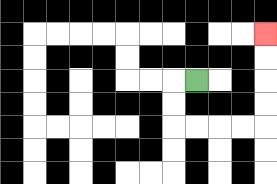{'start': '[8, 3]', 'end': '[11, 1]', 'path_directions': 'L,D,D,R,R,R,R,U,U,U,U', 'path_coordinates': '[[8, 3], [7, 3], [7, 4], [7, 5], [8, 5], [9, 5], [10, 5], [11, 5], [11, 4], [11, 3], [11, 2], [11, 1]]'}